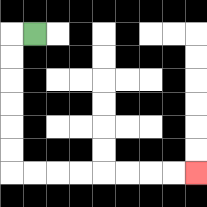{'start': '[1, 1]', 'end': '[8, 7]', 'path_directions': 'L,D,D,D,D,D,D,R,R,R,R,R,R,R,R', 'path_coordinates': '[[1, 1], [0, 1], [0, 2], [0, 3], [0, 4], [0, 5], [0, 6], [0, 7], [1, 7], [2, 7], [3, 7], [4, 7], [5, 7], [6, 7], [7, 7], [8, 7]]'}